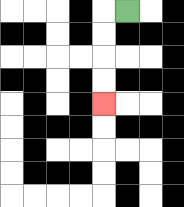{'start': '[5, 0]', 'end': '[4, 4]', 'path_directions': 'L,D,D,D,D', 'path_coordinates': '[[5, 0], [4, 0], [4, 1], [4, 2], [4, 3], [4, 4]]'}